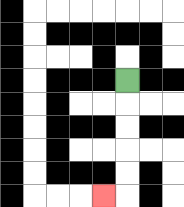{'start': '[5, 3]', 'end': '[4, 8]', 'path_directions': 'D,D,D,D,D,L', 'path_coordinates': '[[5, 3], [5, 4], [5, 5], [5, 6], [5, 7], [5, 8], [4, 8]]'}